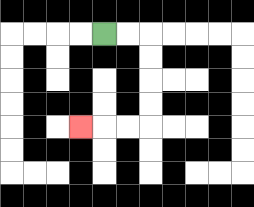{'start': '[4, 1]', 'end': '[3, 5]', 'path_directions': 'R,R,D,D,D,D,L,L,L', 'path_coordinates': '[[4, 1], [5, 1], [6, 1], [6, 2], [6, 3], [6, 4], [6, 5], [5, 5], [4, 5], [3, 5]]'}